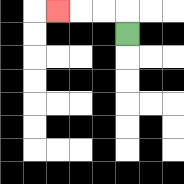{'start': '[5, 1]', 'end': '[2, 0]', 'path_directions': 'U,L,L,L', 'path_coordinates': '[[5, 1], [5, 0], [4, 0], [3, 0], [2, 0]]'}